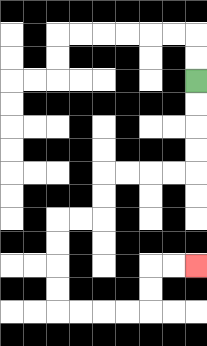{'start': '[8, 3]', 'end': '[8, 11]', 'path_directions': 'D,D,D,D,L,L,L,L,D,D,L,L,D,D,D,D,R,R,R,R,U,U,R,R', 'path_coordinates': '[[8, 3], [8, 4], [8, 5], [8, 6], [8, 7], [7, 7], [6, 7], [5, 7], [4, 7], [4, 8], [4, 9], [3, 9], [2, 9], [2, 10], [2, 11], [2, 12], [2, 13], [3, 13], [4, 13], [5, 13], [6, 13], [6, 12], [6, 11], [7, 11], [8, 11]]'}